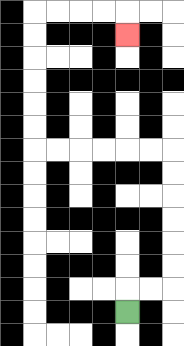{'start': '[5, 13]', 'end': '[5, 1]', 'path_directions': 'U,R,R,U,U,U,U,U,U,L,L,L,L,L,L,U,U,U,U,U,U,R,R,R,R,D', 'path_coordinates': '[[5, 13], [5, 12], [6, 12], [7, 12], [7, 11], [7, 10], [7, 9], [7, 8], [7, 7], [7, 6], [6, 6], [5, 6], [4, 6], [3, 6], [2, 6], [1, 6], [1, 5], [1, 4], [1, 3], [1, 2], [1, 1], [1, 0], [2, 0], [3, 0], [4, 0], [5, 0], [5, 1]]'}